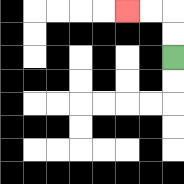{'start': '[7, 2]', 'end': '[5, 0]', 'path_directions': 'U,U,L,L', 'path_coordinates': '[[7, 2], [7, 1], [7, 0], [6, 0], [5, 0]]'}